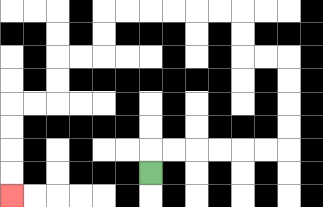{'start': '[6, 7]', 'end': '[0, 8]', 'path_directions': 'U,R,R,R,R,R,R,U,U,U,U,L,L,U,U,L,L,L,L,L,L,D,D,L,L,D,D,L,L,D,D,D,D', 'path_coordinates': '[[6, 7], [6, 6], [7, 6], [8, 6], [9, 6], [10, 6], [11, 6], [12, 6], [12, 5], [12, 4], [12, 3], [12, 2], [11, 2], [10, 2], [10, 1], [10, 0], [9, 0], [8, 0], [7, 0], [6, 0], [5, 0], [4, 0], [4, 1], [4, 2], [3, 2], [2, 2], [2, 3], [2, 4], [1, 4], [0, 4], [0, 5], [0, 6], [0, 7], [0, 8]]'}